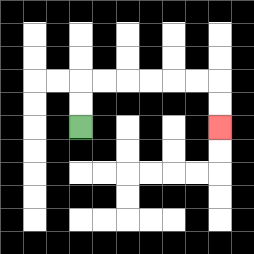{'start': '[3, 5]', 'end': '[9, 5]', 'path_directions': 'U,U,R,R,R,R,R,R,D,D', 'path_coordinates': '[[3, 5], [3, 4], [3, 3], [4, 3], [5, 3], [6, 3], [7, 3], [8, 3], [9, 3], [9, 4], [9, 5]]'}